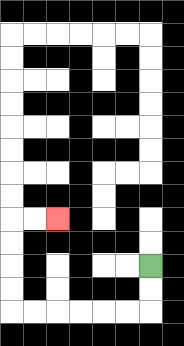{'start': '[6, 11]', 'end': '[2, 9]', 'path_directions': 'D,D,L,L,L,L,L,L,U,U,U,U,R,R', 'path_coordinates': '[[6, 11], [6, 12], [6, 13], [5, 13], [4, 13], [3, 13], [2, 13], [1, 13], [0, 13], [0, 12], [0, 11], [0, 10], [0, 9], [1, 9], [2, 9]]'}